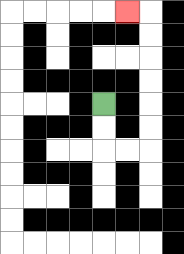{'start': '[4, 4]', 'end': '[5, 0]', 'path_directions': 'D,D,R,R,U,U,U,U,U,U,L', 'path_coordinates': '[[4, 4], [4, 5], [4, 6], [5, 6], [6, 6], [6, 5], [6, 4], [6, 3], [6, 2], [6, 1], [6, 0], [5, 0]]'}